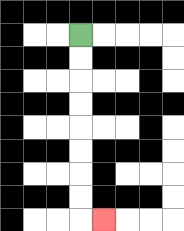{'start': '[3, 1]', 'end': '[4, 9]', 'path_directions': 'D,D,D,D,D,D,D,D,R', 'path_coordinates': '[[3, 1], [3, 2], [3, 3], [3, 4], [3, 5], [3, 6], [3, 7], [3, 8], [3, 9], [4, 9]]'}